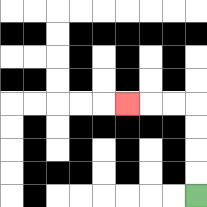{'start': '[8, 8]', 'end': '[5, 4]', 'path_directions': 'U,U,U,U,L,L,L', 'path_coordinates': '[[8, 8], [8, 7], [8, 6], [8, 5], [8, 4], [7, 4], [6, 4], [5, 4]]'}